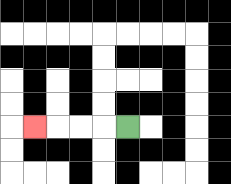{'start': '[5, 5]', 'end': '[1, 5]', 'path_directions': 'L,L,L,L', 'path_coordinates': '[[5, 5], [4, 5], [3, 5], [2, 5], [1, 5]]'}